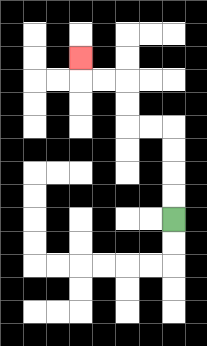{'start': '[7, 9]', 'end': '[3, 2]', 'path_directions': 'U,U,U,U,L,L,U,U,L,L,U', 'path_coordinates': '[[7, 9], [7, 8], [7, 7], [7, 6], [7, 5], [6, 5], [5, 5], [5, 4], [5, 3], [4, 3], [3, 3], [3, 2]]'}